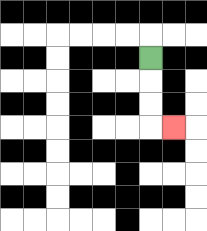{'start': '[6, 2]', 'end': '[7, 5]', 'path_directions': 'D,D,D,R', 'path_coordinates': '[[6, 2], [6, 3], [6, 4], [6, 5], [7, 5]]'}